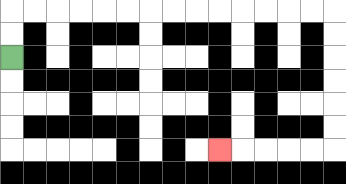{'start': '[0, 2]', 'end': '[9, 6]', 'path_directions': 'U,U,R,R,R,R,R,R,R,R,R,R,R,R,R,R,D,D,D,D,D,D,L,L,L,L,L', 'path_coordinates': '[[0, 2], [0, 1], [0, 0], [1, 0], [2, 0], [3, 0], [4, 0], [5, 0], [6, 0], [7, 0], [8, 0], [9, 0], [10, 0], [11, 0], [12, 0], [13, 0], [14, 0], [14, 1], [14, 2], [14, 3], [14, 4], [14, 5], [14, 6], [13, 6], [12, 6], [11, 6], [10, 6], [9, 6]]'}